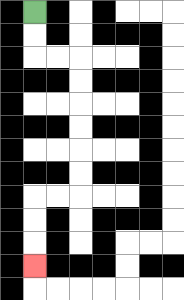{'start': '[1, 0]', 'end': '[1, 11]', 'path_directions': 'D,D,R,R,D,D,D,D,D,D,L,L,D,D,D', 'path_coordinates': '[[1, 0], [1, 1], [1, 2], [2, 2], [3, 2], [3, 3], [3, 4], [3, 5], [3, 6], [3, 7], [3, 8], [2, 8], [1, 8], [1, 9], [1, 10], [1, 11]]'}